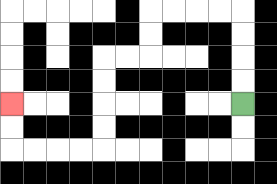{'start': '[10, 4]', 'end': '[0, 4]', 'path_directions': 'U,U,U,U,L,L,L,L,D,D,L,L,D,D,D,D,L,L,L,L,U,U', 'path_coordinates': '[[10, 4], [10, 3], [10, 2], [10, 1], [10, 0], [9, 0], [8, 0], [7, 0], [6, 0], [6, 1], [6, 2], [5, 2], [4, 2], [4, 3], [4, 4], [4, 5], [4, 6], [3, 6], [2, 6], [1, 6], [0, 6], [0, 5], [0, 4]]'}